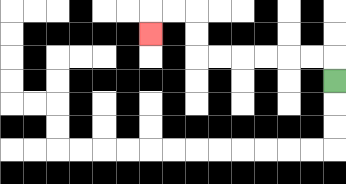{'start': '[14, 3]', 'end': '[6, 1]', 'path_directions': 'U,L,L,L,L,L,L,U,U,L,L,D', 'path_coordinates': '[[14, 3], [14, 2], [13, 2], [12, 2], [11, 2], [10, 2], [9, 2], [8, 2], [8, 1], [8, 0], [7, 0], [6, 0], [6, 1]]'}